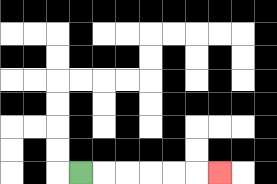{'start': '[3, 7]', 'end': '[9, 7]', 'path_directions': 'R,R,R,R,R,R', 'path_coordinates': '[[3, 7], [4, 7], [5, 7], [6, 7], [7, 7], [8, 7], [9, 7]]'}